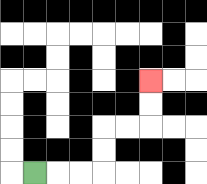{'start': '[1, 7]', 'end': '[6, 3]', 'path_directions': 'R,R,R,U,U,R,R,U,U', 'path_coordinates': '[[1, 7], [2, 7], [3, 7], [4, 7], [4, 6], [4, 5], [5, 5], [6, 5], [6, 4], [6, 3]]'}